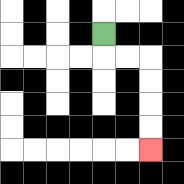{'start': '[4, 1]', 'end': '[6, 6]', 'path_directions': 'D,R,R,D,D,D,D', 'path_coordinates': '[[4, 1], [4, 2], [5, 2], [6, 2], [6, 3], [6, 4], [6, 5], [6, 6]]'}